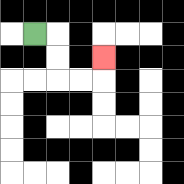{'start': '[1, 1]', 'end': '[4, 2]', 'path_directions': 'R,D,D,R,R,U', 'path_coordinates': '[[1, 1], [2, 1], [2, 2], [2, 3], [3, 3], [4, 3], [4, 2]]'}